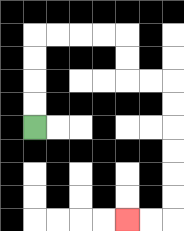{'start': '[1, 5]', 'end': '[5, 9]', 'path_directions': 'U,U,U,U,R,R,R,R,D,D,R,R,D,D,D,D,D,D,L,L', 'path_coordinates': '[[1, 5], [1, 4], [1, 3], [1, 2], [1, 1], [2, 1], [3, 1], [4, 1], [5, 1], [5, 2], [5, 3], [6, 3], [7, 3], [7, 4], [7, 5], [7, 6], [7, 7], [7, 8], [7, 9], [6, 9], [5, 9]]'}